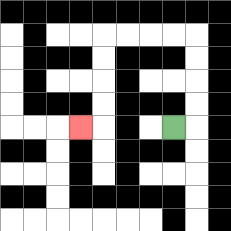{'start': '[7, 5]', 'end': '[3, 5]', 'path_directions': 'R,U,U,U,U,L,L,L,L,D,D,D,D,L', 'path_coordinates': '[[7, 5], [8, 5], [8, 4], [8, 3], [8, 2], [8, 1], [7, 1], [6, 1], [5, 1], [4, 1], [4, 2], [4, 3], [4, 4], [4, 5], [3, 5]]'}